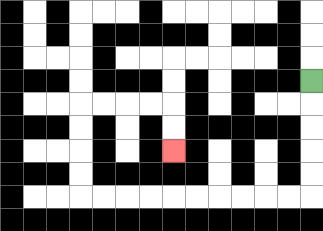{'start': '[13, 3]', 'end': '[7, 6]', 'path_directions': 'D,D,D,D,D,L,L,L,L,L,L,L,L,L,L,U,U,U,U,R,R,R,R,D,D', 'path_coordinates': '[[13, 3], [13, 4], [13, 5], [13, 6], [13, 7], [13, 8], [12, 8], [11, 8], [10, 8], [9, 8], [8, 8], [7, 8], [6, 8], [5, 8], [4, 8], [3, 8], [3, 7], [3, 6], [3, 5], [3, 4], [4, 4], [5, 4], [6, 4], [7, 4], [7, 5], [7, 6]]'}